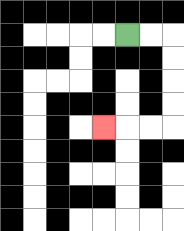{'start': '[5, 1]', 'end': '[4, 5]', 'path_directions': 'R,R,D,D,D,D,L,L,L', 'path_coordinates': '[[5, 1], [6, 1], [7, 1], [7, 2], [7, 3], [7, 4], [7, 5], [6, 5], [5, 5], [4, 5]]'}